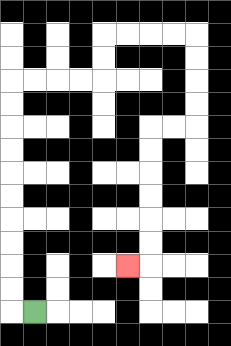{'start': '[1, 13]', 'end': '[5, 11]', 'path_directions': 'L,U,U,U,U,U,U,U,U,U,U,R,R,R,R,U,U,R,R,R,R,D,D,D,D,L,L,D,D,D,D,D,D,L', 'path_coordinates': '[[1, 13], [0, 13], [0, 12], [0, 11], [0, 10], [0, 9], [0, 8], [0, 7], [0, 6], [0, 5], [0, 4], [0, 3], [1, 3], [2, 3], [3, 3], [4, 3], [4, 2], [4, 1], [5, 1], [6, 1], [7, 1], [8, 1], [8, 2], [8, 3], [8, 4], [8, 5], [7, 5], [6, 5], [6, 6], [6, 7], [6, 8], [6, 9], [6, 10], [6, 11], [5, 11]]'}